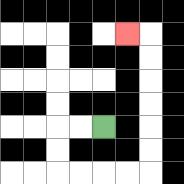{'start': '[4, 5]', 'end': '[5, 1]', 'path_directions': 'L,L,D,D,R,R,R,R,U,U,U,U,U,U,L', 'path_coordinates': '[[4, 5], [3, 5], [2, 5], [2, 6], [2, 7], [3, 7], [4, 7], [5, 7], [6, 7], [6, 6], [6, 5], [6, 4], [6, 3], [6, 2], [6, 1], [5, 1]]'}